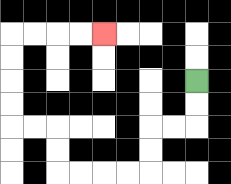{'start': '[8, 3]', 'end': '[4, 1]', 'path_directions': 'D,D,L,L,D,D,L,L,L,L,U,U,L,L,U,U,U,U,R,R,R,R', 'path_coordinates': '[[8, 3], [8, 4], [8, 5], [7, 5], [6, 5], [6, 6], [6, 7], [5, 7], [4, 7], [3, 7], [2, 7], [2, 6], [2, 5], [1, 5], [0, 5], [0, 4], [0, 3], [0, 2], [0, 1], [1, 1], [2, 1], [3, 1], [4, 1]]'}